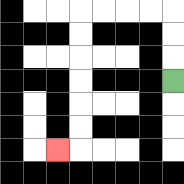{'start': '[7, 3]', 'end': '[2, 6]', 'path_directions': 'U,U,U,L,L,L,L,D,D,D,D,D,D,L', 'path_coordinates': '[[7, 3], [7, 2], [7, 1], [7, 0], [6, 0], [5, 0], [4, 0], [3, 0], [3, 1], [3, 2], [3, 3], [3, 4], [3, 5], [3, 6], [2, 6]]'}